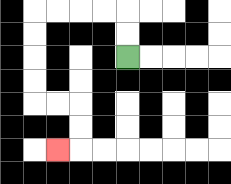{'start': '[5, 2]', 'end': '[2, 6]', 'path_directions': 'U,U,L,L,L,L,D,D,D,D,R,R,D,D,L', 'path_coordinates': '[[5, 2], [5, 1], [5, 0], [4, 0], [3, 0], [2, 0], [1, 0], [1, 1], [1, 2], [1, 3], [1, 4], [2, 4], [3, 4], [3, 5], [3, 6], [2, 6]]'}